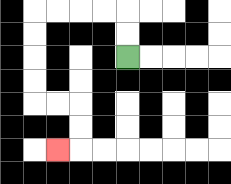{'start': '[5, 2]', 'end': '[2, 6]', 'path_directions': 'U,U,L,L,L,L,D,D,D,D,R,R,D,D,L', 'path_coordinates': '[[5, 2], [5, 1], [5, 0], [4, 0], [3, 0], [2, 0], [1, 0], [1, 1], [1, 2], [1, 3], [1, 4], [2, 4], [3, 4], [3, 5], [3, 6], [2, 6]]'}